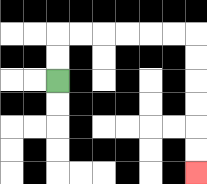{'start': '[2, 3]', 'end': '[8, 7]', 'path_directions': 'U,U,R,R,R,R,R,R,D,D,D,D,D,D', 'path_coordinates': '[[2, 3], [2, 2], [2, 1], [3, 1], [4, 1], [5, 1], [6, 1], [7, 1], [8, 1], [8, 2], [8, 3], [8, 4], [8, 5], [8, 6], [8, 7]]'}